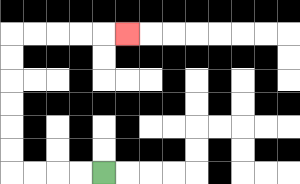{'start': '[4, 7]', 'end': '[5, 1]', 'path_directions': 'L,L,L,L,U,U,U,U,U,U,R,R,R,R,R', 'path_coordinates': '[[4, 7], [3, 7], [2, 7], [1, 7], [0, 7], [0, 6], [0, 5], [0, 4], [0, 3], [0, 2], [0, 1], [1, 1], [2, 1], [3, 1], [4, 1], [5, 1]]'}